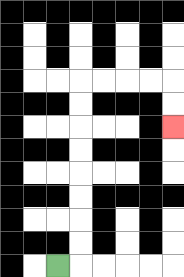{'start': '[2, 11]', 'end': '[7, 5]', 'path_directions': 'R,U,U,U,U,U,U,U,U,R,R,R,R,D,D', 'path_coordinates': '[[2, 11], [3, 11], [3, 10], [3, 9], [3, 8], [3, 7], [3, 6], [3, 5], [3, 4], [3, 3], [4, 3], [5, 3], [6, 3], [7, 3], [7, 4], [7, 5]]'}